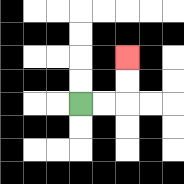{'start': '[3, 4]', 'end': '[5, 2]', 'path_directions': 'R,R,U,U', 'path_coordinates': '[[3, 4], [4, 4], [5, 4], [5, 3], [5, 2]]'}